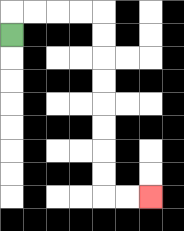{'start': '[0, 1]', 'end': '[6, 8]', 'path_directions': 'U,R,R,R,R,D,D,D,D,D,D,D,D,R,R', 'path_coordinates': '[[0, 1], [0, 0], [1, 0], [2, 0], [3, 0], [4, 0], [4, 1], [4, 2], [4, 3], [4, 4], [4, 5], [4, 6], [4, 7], [4, 8], [5, 8], [6, 8]]'}